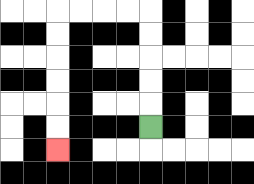{'start': '[6, 5]', 'end': '[2, 6]', 'path_directions': 'U,U,U,U,U,L,L,L,L,D,D,D,D,D,D', 'path_coordinates': '[[6, 5], [6, 4], [6, 3], [6, 2], [6, 1], [6, 0], [5, 0], [4, 0], [3, 0], [2, 0], [2, 1], [2, 2], [2, 3], [2, 4], [2, 5], [2, 6]]'}